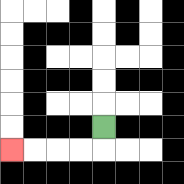{'start': '[4, 5]', 'end': '[0, 6]', 'path_directions': 'D,L,L,L,L', 'path_coordinates': '[[4, 5], [4, 6], [3, 6], [2, 6], [1, 6], [0, 6]]'}